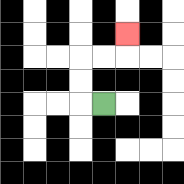{'start': '[4, 4]', 'end': '[5, 1]', 'path_directions': 'L,U,U,R,R,U', 'path_coordinates': '[[4, 4], [3, 4], [3, 3], [3, 2], [4, 2], [5, 2], [5, 1]]'}